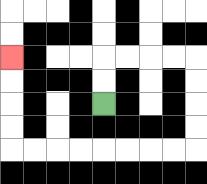{'start': '[4, 4]', 'end': '[0, 2]', 'path_directions': 'U,U,R,R,R,R,D,D,D,D,L,L,L,L,L,L,L,L,U,U,U,U', 'path_coordinates': '[[4, 4], [4, 3], [4, 2], [5, 2], [6, 2], [7, 2], [8, 2], [8, 3], [8, 4], [8, 5], [8, 6], [7, 6], [6, 6], [5, 6], [4, 6], [3, 6], [2, 6], [1, 6], [0, 6], [0, 5], [0, 4], [0, 3], [0, 2]]'}